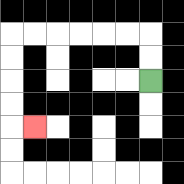{'start': '[6, 3]', 'end': '[1, 5]', 'path_directions': 'U,U,L,L,L,L,L,L,D,D,D,D,R', 'path_coordinates': '[[6, 3], [6, 2], [6, 1], [5, 1], [4, 1], [3, 1], [2, 1], [1, 1], [0, 1], [0, 2], [0, 3], [0, 4], [0, 5], [1, 5]]'}